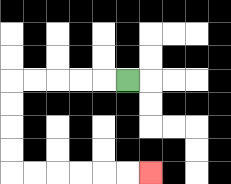{'start': '[5, 3]', 'end': '[6, 7]', 'path_directions': 'L,L,L,L,L,D,D,D,D,R,R,R,R,R,R', 'path_coordinates': '[[5, 3], [4, 3], [3, 3], [2, 3], [1, 3], [0, 3], [0, 4], [0, 5], [0, 6], [0, 7], [1, 7], [2, 7], [3, 7], [4, 7], [5, 7], [6, 7]]'}